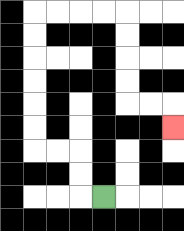{'start': '[4, 8]', 'end': '[7, 5]', 'path_directions': 'L,U,U,L,L,U,U,U,U,U,U,R,R,R,R,D,D,D,D,R,R,D', 'path_coordinates': '[[4, 8], [3, 8], [3, 7], [3, 6], [2, 6], [1, 6], [1, 5], [1, 4], [1, 3], [1, 2], [1, 1], [1, 0], [2, 0], [3, 0], [4, 0], [5, 0], [5, 1], [5, 2], [5, 3], [5, 4], [6, 4], [7, 4], [7, 5]]'}